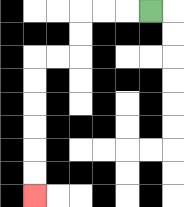{'start': '[6, 0]', 'end': '[1, 8]', 'path_directions': 'L,L,L,D,D,L,L,D,D,D,D,D,D', 'path_coordinates': '[[6, 0], [5, 0], [4, 0], [3, 0], [3, 1], [3, 2], [2, 2], [1, 2], [1, 3], [1, 4], [1, 5], [1, 6], [1, 7], [1, 8]]'}